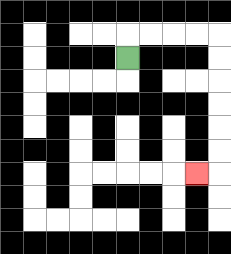{'start': '[5, 2]', 'end': '[8, 7]', 'path_directions': 'U,R,R,R,R,D,D,D,D,D,D,L', 'path_coordinates': '[[5, 2], [5, 1], [6, 1], [7, 1], [8, 1], [9, 1], [9, 2], [9, 3], [9, 4], [9, 5], [9, 6], [9, 7], [8, 7]]'}